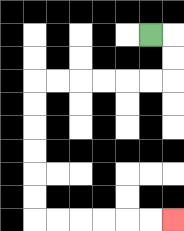{'start': '[6, 1]', 'end': '[7, 9]', 'path_directions': 'R,D,D,L,L,L,L,L,L,D,D,D,D,D,D,R,R,R,R,R,R', 'path_coordinates': '[[6, 1], [7, 1], [7, 2], [7, 3], [6, 3], [5, 3], [4, 3], [3, 3], [2, 3], [1, 3], [1, 4], [1, 5], [1, 6], [1, 7], [1, 8], [1, 9], [2, 9], [3, 9], [4, 9], [5, 9], [6, 9], [7, 9]]'}